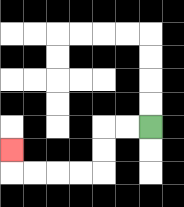{'start': '[6, 5]', 'end': '[0, 6]', 'path_directions': 'L,L,D,D,L,L,L,L,U', 'path_coordinates': '[[6, 5], [5, 5], [4, 5], [4, 6], [4, 7], [3, 7], [2, 7], [1, 7], [0, 7], [0, 6]]'}